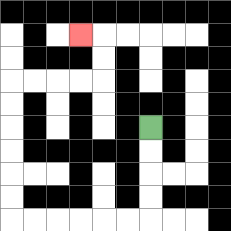{'start': '[6, 5]', 'end': '[3, 1]', 'path_directions': 'D,D,D,D,L,L,L,L,L,L,U,U,U,U,U,U,R,R,R,R,U,U,L', 'path_coordinates': '[[6, 5], [6, 6], [6, 7], [6, 8], [6, 9], [5, 9], [4, 9], [3, 9], [2, 9], [1, 9], [0, 9], [0, 8], [0, 7], [0, 6], [0, 5], [0, 4], [0, 3], [1, 3], [2, 3], [3, 3], [4, 3], [4, 2], [4, 1], [3, 1]]'}